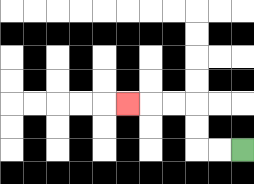{'start': '[10, 6]', 'end': '[5, 4]', 'path_directions': 'L,L,U,U,L,L,L', 'path_coordinates': '[[10, 6], [9, 6], [8, 6], [8, 5], [8, 4], [7, 4], [6, 4], [5, 4]]'}